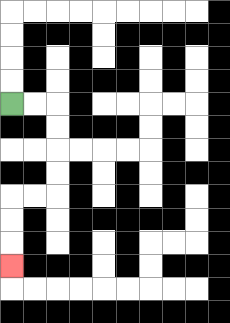{'start': '[0, 4]', 'end': '[0, 11]', 'path_directions': 'R,R,D,D,D,D,L,L,D,D,D', 'path_coordinates': '[[0, 4], [1, 4], [2, 4], [2, 5], [2, 6], [2, 7], [2, 8], [1, 8], [0, 8], [0, 9], [0, 10], [0, 11]]'}